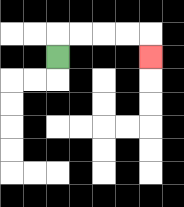{'start': '[2, 2]', 'end': '[6, 2]', 'path_directions': 'U,R,R,R,R,D', 'path_coordinates': '[[2, 2], [2, 1], [3, 1], [4, 1], [5, 1], [6, 1], [6, 2]]'}